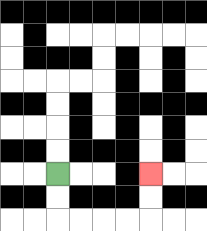{'start': '[2, 7]', 'end': '[6, 7]', 'path_directions': 'D,D,R,R,R,R,U,U', 'path_coordinates': '[[2, 7], [2, 8], [2, 9], [3, 9], [4, 9], [5, 9], [6, 9], [6, 8], [6, 7]]'}